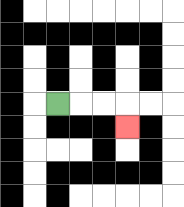{'start': '[2, 4]', 'end': '[5, 5]', 'path_directions': 'R,R,R,D', 'path_coordinates': '[[2, 4], [3, 4], [4, 4], [5, 4], [5, 5]]'}